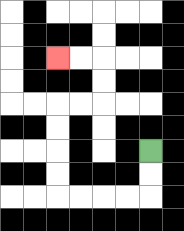{'start': '[6, 6]', 'end': '[2, 2]', 'path_directions': 'D,D,L,L,L,L,U,U,U,U,R,R,U,U,L,L', 'path_coordinates': '[[6, 6], [6, 7], [6, 8], [5, 8], [4, 8], [3, 8], [2, 8], [2, 7], [2, 6], [2, 5], [2, 4], [3, 4], [4, 4], [4, 3], [4, 2], [3, 2], [2, 2]]'}